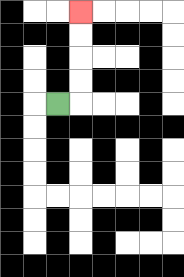{'start': '[2, 4]', 'end': '[3, 0]', 'path_directions': 'R,U,U,U,U', 'path_coordinates': '[[2, 4], [3, 4], [3, 3], [3, 2], [3, 1], [3, 0]]'}